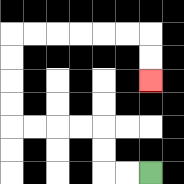{'start': '[6, 7]', 'end': '[6, 3]', 'path_directions': 'L,L,U,U,L,L,L,L,U,U,U,U,R,R,R,R,R,R,D,D', 'path_coordinates': '[[6, 7], [5, 7], [4, 7], [4, 6], [4, 5], [3, 5], [2, 5], [1, 5], [0, 5], [0, 4], [0, 3], [0, 2], [0, 1], [1, 1], [2, 1], [3, 1], [4, 1], [5, 1], [6, 1], [6, 2], [6, 3]]'}